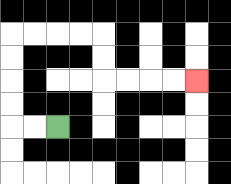{'start': '[2, 5]', 'end': '[8, 3]', 'path_directions': 'L,L,U,U,U,U,R,R,R,R,D,D,R,R,R,R', 'path_coordinates': '[[2, 5], [1, 5], [0, 5], [0, 4], [0, 3], [0, 2], [0, 1], [1, 1], [2, 1], [3, 1], [4, 1], [4, 2], [4, 3], [5, 3], [6, 3], [7, 3], [8, 3]]'}